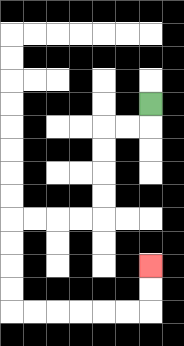{'start': '[6, 4]', 'end': '[6, 11]', 'path_directions': 'D,L,L,D,D,D,D,L,L,L,L,D,D,D,D,R,R,R,R,R,R,U,U', 'path_coordinates': '[[6, 4], [6, 5], [5, 5], [4, 5], [4, 6], [4, 7], [4, 8], [4, 9], [3, 9], [2, 9], [1, 9], [0, 9], [0, 10], [0, 11], [0, 12], [0, 13], [1, 13], [2, 13], [3, 13], [4, 13], [5, 13], [6, 13], [6, 12], [6, 11]]'}